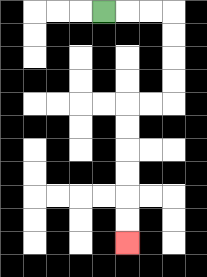{'start': '[4, 0]', 'end': '[5, 10]', 'path_directions': 'R,R,R,D,D,D,D,L,L,D,D,D,D,D,D', 'path_coordinates': '[[4, 0], [5, 0], [6, 0], [7, 0], [7, 1], [7, 2], [7, 3], [7, 4], [6, 4], [5, 4], [5, 5], [5, 6], [5, 7], [5, 8], [5, 9], [5, 10]]'}